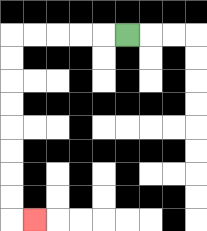{'start': '[5, 1]', 'end': '[1, 9]', 'path_directions': 'L,L,L,L,L,D,D,D,D,D,D,D,D,R', 'path_coordinates': '[[5, 1], [4, 1], [3, 1], [2, 1], [1, 1], [0, 1], [0, 2], [0, 3], [0, 4], [0, 5], [0, 6], [0, 7], [0, 8], [0, 9], [1, 9]]'}